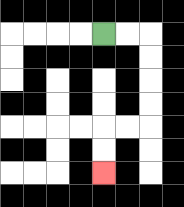{'start': '[4, 1]', 'end': '[4, 7]', 'path_directions': 'R,R,D,D,D,D,L,L,D,D', 'path_coordinates': '[[4, 1], [5, 1], [6, 1], [6, 2], [6, 3], [6, 4], [6, 5], [5, 5], [4, 5], [4, 6], [4, 7]]'}